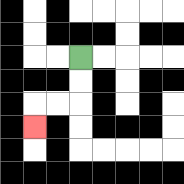{'start': '[3, 2]', 'end': '[1, 5]', 'path_directions': 'D,D,L,L,D', 'path_coordinates': '[[3, 2], [3, 3], [3, 4], [2, 4], [1, 4], [1, 5]]'}